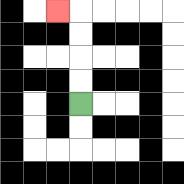{'start': '[3, 4]', 'end': '[2, 0]', 'path_directions': 'U,U,U,U,L', 'path_coordinates': '[[3, 4], [3, 3], [3, 2], [3, 1], [3, 0], [2, 0]]'}